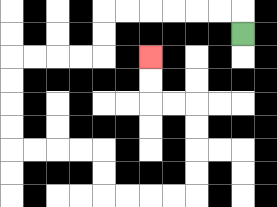{'start': '[10, 1]', 'end': '[6, 2]', 'path_directions': 'U,L,L,L,L,L,L,D,D,L,L,L,L,D,D,D,D,R,R,R,R,D,D,R,R,R,R,U,U,U,U,L,L,U,U', 'path_coordinates': '[[10, 1], [10, 0], [9, 0], [8, 0], [7, 0], [6, 0], [5, 0], [4, 0], [4, 1], [4, 2], [3, 2], [2, 2], [1, 2], [0, 2], [0, 3], [0, 4], [0, 5], [0, 6], [1, 6], [2, 6], [3, 6], [4, 6], [4, 7], [4, 8], [5, 8], [6, 8], [7, 8], [8, 8], [8, 7], [8, 6], [8, 5], [8, 4], [7, 4], [6, 4], [6, 3], [6, 2]]'}